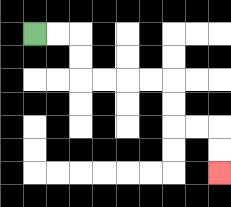{'start': '[1, 1]', 'end': '[9, 7]', 'path_directions': 'R,R,D,D,R,R,R,R,D,D,R,R,D,D', 'path_coordinates': '[[1, 1], [2, 1], [3, 1], [3, 2], [3, 3], [4, 3], [5, 3], [6, 3], [7, 3], [7, 4], [7, 5], [8, 5], [9, 5], [9, 6], [9, 7]]'}